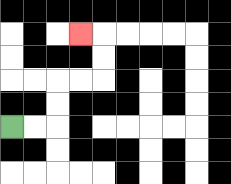{'start': '[0, 5]', 'end': '[3, 1]', 'path_directions': 'R,R,U,U,R,R,U,U,L', 'path_coordinates': '[[0, 5], [1, 5], [2, 5], [2, 4], [2, 3], [3, 3], [4, 3], [4, 2], [4, 1], [3, 1]]'}